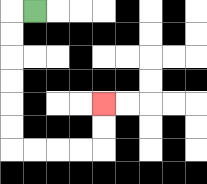{'start': '[1, 0]', 'end': '[4, 4]', 'path_directions': 'L,D,D,D,D,D,D,R,R,R,R,U,U', 'path_coordinates': '[[1, 0], [0, 0], [0, 1], [0, 2], [0, 3], [0, 4], [0, 5], [0, 6], [1, 6], [2, 6], [3, 6], [4, 6], [4, 5], [4, 4]]'}